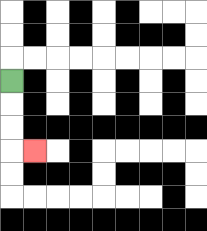{'start': '[0, 3]', 'end': '[1, 6]', 'path_directions': 'D,D,D,R', 'path_coordinates': '[[0, 3], [0, 4], [0, 5], [0, 6], [1, 6]]'}